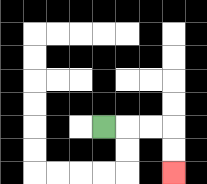{'start': '[4, 5]', 'end': '[7, 7]', 'path_directions': 'R,R,R,D,D', 'path_coordinates': '[[4, 5], [5, 5], [6, 5], [7, 5], [7, 6], [7, 7]]'}